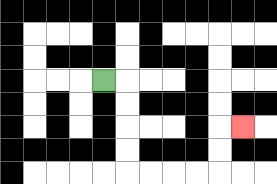{'start': '[4, 3]', 'end': '[10, 5]', 'path_directions': 'R,D,D,D,D,R,R,R,R,U,U,R', 'path_coordinates': '[[4, 3], [5, 3], [5, 4], [5, 5], [5, 6], [5, 7], [6, 7], [7, 7], [8, 7], [9, 7], [9, 6], [9, 5], [10, 5]]'}